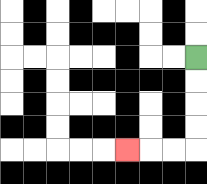{'start': '[8, 2]', 'end': '[5, 6]', 'path_directions': 'D,D,D,D,L,L,L', 'path_coordinates': '[[8, 2], [8, 3], [8, 4], [8, 5], [8, 6], [7, 6], [6, 6], [5, 6]]'}